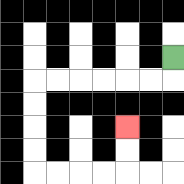{'start': '[7, 2]', 'end': '[5, 5]', 'path_directions': 'D,L,L,L,L,L,L,D,D,D,D,R,R,R,R,U,U', 'path_coordinates': '[[7, 2], [7, 3], [6, 3], [5, 3], [4, 3], [3, 3], [2, 3], [1, 3], [1, 4], [1, 5], [1, 6], [1, 7], [2, 7], [3, 7], [4, 7], [5, 7], [5, 6], [5, 5]]'}